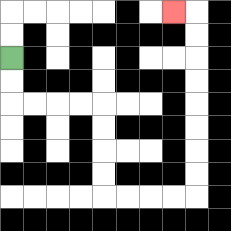{'start': '[0, 2]', 'end': '[7, 0]', 'path_directions': 'D,D,R,R,R,R,D,D,D,D,R,R,R,R,U,U,U,U,U,U,U,U,L', 'path_coordinates': '[[0, 2], [0, 3], [0, 4], [1, 4], [2, 4], [3, 4], [4, 4], [4, 5], [4, 6], [4, 7], [4, 8], [5, 8], [6, 8], [7, 8], [8, 8], [8, 7], [8, 6], [8, 5], [8, 4], [8, 3], [8, 2], [8, 1], [8, 0], [7, 0]]'}